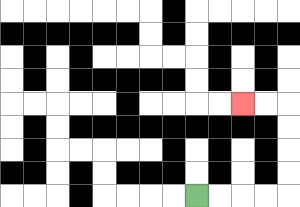{'start': '[8, 8]', 'end': '[10, 4]', 'path_directions': 'R,R,R,R,U,U,U,U,L,L', 'path_coordinates': '[[8, 8], [9, 8], [10, 8], [11, 8], [12, 8], [12, 7], [12, 6], [12, 5], [12, 4], [11, 4], [10, 4]]'}